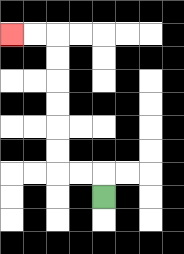{'start': '[4, 8]', 'end': '[0, 1]', 'path_directions': 'U,L,L,U,U,U,U,U,U,L,L', 'path_coordinates': '[[4, 8], [4, 7], [3, 7], [2, 7], [2, 6], [2, 5], [2, 4], [2, 3], [2, 2], [2, 1], [1, 1], [0, 1]]'}